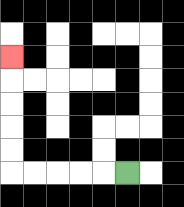{'start': '[5, 7]', 'end': '[0, 2]', 'path_directions': 'L,L,L,L,L,U,U,U,U,U', 'path_coordinates': '[[5, 7], [4, 7], [3, 7], [2, 7], [1, 7], [0, 7], [0, 6], [0, 5], [0, 4], [0, 3], [0, 2]]'}